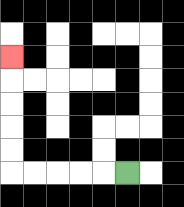{'start': '[5, 7]', 'end': '[0, 2]', 'path_directions': 'L,L,L,L,L,U,U,U,U,U', 'path_coordinates': '[[5, 7], [4, 7], [3, 7], [2, 7], [1, 7], [0, 7], [0, 6], [0, 5], [0, 4], [0, 3], [0, 2]]'}